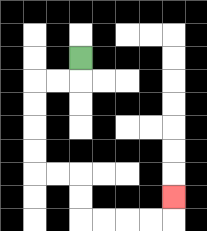{'start': '[3, 2]', 'end': '[7, 8]', 'path_directions': 'D,L,L,D,D,D,D,R,R,D,D,R,R,R,R,U', 'path_coordinates': '[[3, 2], [3, 3], [2, 3], [1, 3], [1, 4], [1, 5], [1, 6], [1, 7], [2, 7], [3, 7], [3, 8], [3, 9], [4, 9], [5, 9], [6, 9], [7, 9], [7, 8]]'}